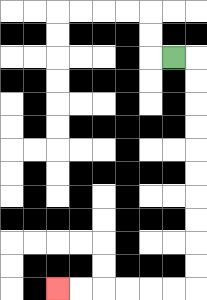{'start': '[7, 2]', 'end': '[2, 12]', 'path_directions': 'R,D,D,D,D,D,D,D,D,D,D,L,L,L,L,L,L', 'path_coordinates': '[[7, 2], [8, 2], [8, 3], [8, 4], [8, 5], [8, 6], [8, 7], [8, 8], [8, 9], [8, 10], [8, 11], [8, 12], [7, 12], [6, 12], [5, 12], [4, 12], [3, 12], [2, 12]]'}